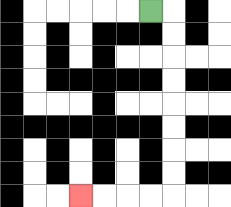{'start': '[6, 0]', 'end': '[3, 8]', 'path_directions': 'R,D,D,D,D,D,D,D,D,L,L,L,L', 'path_coordinates': '[[6, 0], [7, 0], [7, 1], [7, 2], [7, 3], [7, 4], [7, 5], [7, 6], [7, 7], [7, 8], [6, 8], [5, 8], [4, 8], [3, 8]]'}